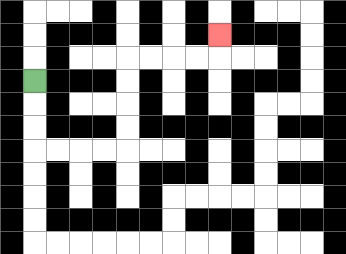{'start': '[1, 3]', 'end': '[9, 1]', 'path_directions': 'D,D,D,R,R,R,R,U,U,U,U,R,R,R,R,U', 'path_coordinates': '[[1, 3], [1, 4], [1, 5], [1, 6], [2, 6], [3, 6], [4, 6], [5, 6], [5, 5], [5, 4], [5, 3], [5, 2], [6, 2], [7, 2], [8, 2], [9, 2], [9, 1]]'}